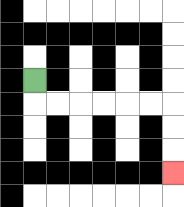{'start': '[1, 3]', 'end': '[7, 7]', 'path_directions': 'D,R,R,R,R,R,R,D,D,D', 'path_coordinates': '[[1, 3], [1, 4], [2, 4], [3, 4], [4, 4], [5, 4], [6, 4], [7, 4], [7, 5], [7, 6], [7, 7]]'}